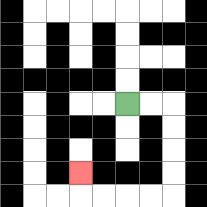{'start': '[5, 4]', 'end': '[3, 7]', 'path_directions': 'R,R,D,D,D,D,L,L,L,L,U', 'path_coordinates': '[[5, 4], [6, 4], [7, 4], [7, 5], [7, 6], [7, 7], [7, 8], [6, 8], [5, 8], [4, 8], [3, 8], [3, 7]]'}